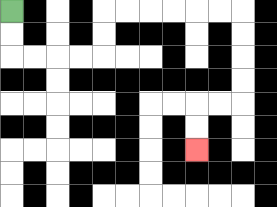{'start': '[0, 0]', 'end': '[8, 6]', 'path_directions': 'D,D,R,R,R,R,U,U,R,R,R,R,R,R,D,D,D,D,L,L,D,D', 'path_coordinates': '[[0, 0], [0, 1], [0, 2], [1, 2], [2, 2], [3, 2], [4, 2], [4, 1], [4, 0], [5, 0], [6, 0], [7, 0], [8, 0], [9, 0], [10, 0], [10, 1], [10, 2], [10, 3], [10, 4], [9, 4], [8, 4], [8, 5], [8, 6]]'}